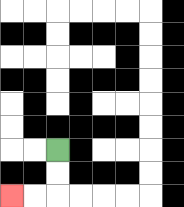{'start': '[2, 6]', 'end': '[0, 8]', 'path_directions': 'D,D,L,L', 'path_coordinates': '[[2, 6], [2, 7], [2, 8], [1, 8], [0, 8]]'}